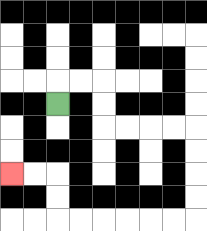{'start': '[2, 4]', 'end': '[0, 7]', 'path_directions': 'U,R,R,D,D,R,R,R,R,D,D,D,D,L,L,L,L,L,L,U,U,L,L', 'path_coordinates': '[[2, 4], [2, 3], [3, 3], [4, 3], [4, 4], [4, 5], [5, 5], [6, 5], [7, 5], [8, 5], [8, 6], [8, 7], [8, 8], [8, 9], [7, 9], [6, 9], [5, 9], [4, 9], [3, 9], [2, 9], [2, 8], [2, 7], [1, 7], [0, 7]]'}